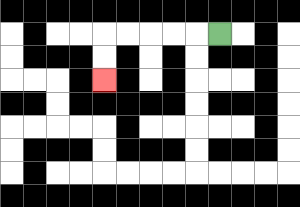{'start': '[9, 1]', 'end': '[4, 3]', 'path_directions': 'L,L,L,L,L,D,D', 'path_coordinates': '[[9, 1], [8, 1], [7, 1], [6, 1], [5, 1], [4, 1], [4, 2], [4, 3]]'}